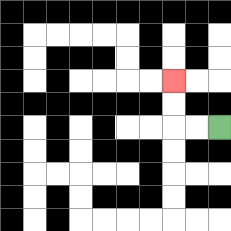{'start': '[9, 5]', 'end': '[7, 3]', 'path_directions': 'L,L,U,U', 'path_coordinates': '[[9, 5], [8, 5], [7, 5], [7, 4], [7, 3]]'}